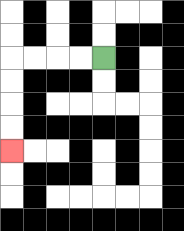{'start': '[4, 2]', 'end': '[0, 6]', 'path_directions': 'L,L,L,L,D,D,D,D', 'path_coordinates': '[[4, 2], [3, 2], [2, 2], [1, 2], [0, 2], [0, 3], [0, 4], [0, 5], [0, 6]]'}